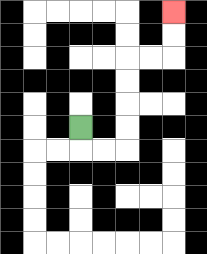{'start': '[3, 5]', 'end': '[7, 0]', 'path_directions': 'D,R,R,U,U,U,U,R,R,U,U', 'path_coordinates': '[[3, 5], [3, 6], [4, 6], [5, 6], [5, 5], [5, 4], [5, 3], [5, 2], [6, 2], [7, 2], [7, 1], [7, 0]]'}